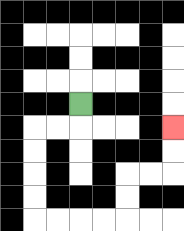{'start': '[3, 4]', 'end': '[7, 5]', 'path_directions': 'D,L,L,D,D,D,D,R,R,R,R,U,U,R,R,U,U', 'path_coordinates': '[[3, 4], [3, 5], [2, 5], [1, 5], [1, 6], [1, 7], [1, 8], [1, 9], [2, 9], [3, 9], [4, 9], [5, 9], [5, 8], [5, 7], [6, 7], [7, 7], [7, 6], [7, 5]]'}